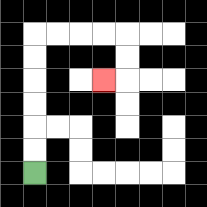{'start': '[1, 7]', 'end': '[4, 3]', 'path_directions': 'U,U,U,U,U,U,R,R,R,R,D,D,L', 'path_coordinates': '[[1, 7], [1, 6], [1, 5], [1, 4], [1, 3], [1, 2], [1, 1], [2, 1], [3, 1], [4, 1], [5, 1], [5, 2], [5, 3], [4, 3]]'}